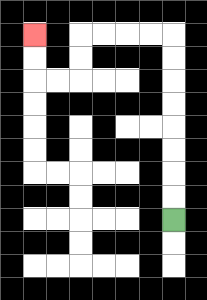{'start': '[7, 9]', 'end': '[1, 1]', 'path_directions': 'U,U,U,U,U,U,U,U,L,L,L,L,D,D,L,L,U,U', 'path_coordinates': '[[7, 9], [7, 8], [7, 7], [7, 6], [7, 5], [7, 4], [7, 3], [7, 2], [7, 1], [6, 1], [5, 1], [4, 1], [3, 1], [3, 2], [3, 3], [2, 3], [1, 3], [1, 2], [1, 1]]'}